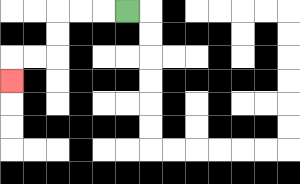{'start': '[5, 0]', 'end': '[0, 3]', 'path_directions': 'L,L,L,D,D,L,L,D', 'path_coordinates': '[[5, 0], [4, 0], [3, 0], [2, 0], [2, 1], [2, 2], [1, 2], [0, 2], [0, 3]]'}